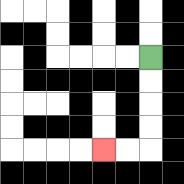{'start': '[6, 2]', 'end': '[4, 6]', 'path_directions': 'D,D,D,D,L,L', 'path_coordinates': '[[6, 2], [6, 3], [6, 4], [6, 5], [6, 6], [5, 6], [4, 6]]'}